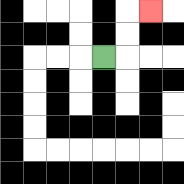{'start': '[4, 2]', 'end': '[6, 0]', 'path_directions': 'R,U,U,R', 'path_coordinates': '[[4, 2], [5, 2], [5, 1], [5, 0], [6, 0]]'}